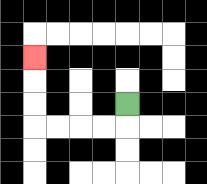{'start': '[5, 4]', 'end': '[1, 2]', 'path_directions': 'D,L,L,L,L,U,U,U', 'path_coordinates': '[[5, 4], [5, 5], [4, 5], [3, 5], [2, 5], [1, 5], [1, 4], [1, 3], [1, 2]]'}